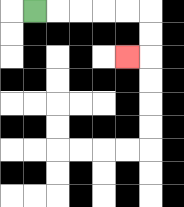{'start': '[1, 0]', 'end': '[5, 2]', 'path_directions': 'R,R,R,R,R,D,D,L', 'path_coordinates': '[[1, 0], [2, 0], [3, 0], [4, 0], [5, 0], [6, 0], [6, 1], [6, 2], [5, 2]]'}